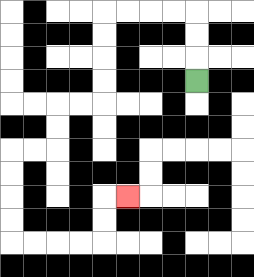{'start': '[8, 3]', 'end': '[5, 8]', 'path_directions': 'U,U,U,L,L,L,L,D,D,D,D,L,L,D,D,L,L,D,D,D,D,R,R,R,R,U,U,R', 'path_coordinates': '[[8, 3], [8, 2], [8, 1], [8, 0], [7, 0], [6, 0], [5, 0], [4, 0], [4, 1], [4, 2], [4, 3], [4, 4], [3, 4], [2, 4], [2, 5], [2, 6], [1, 6], [0, 6], [0, 7], [0, 8], [0, 9], [0, 10], [1, 10], [2, 10], [3, 10], [4, 10], [4, 9], [4, 8], [5, 8]]'}